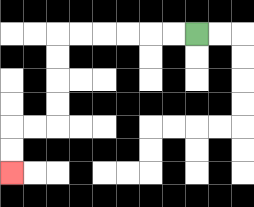{'start': '[8, 1]', 'end': '[0, 7]', 'path_directions': 'L,L,L,L,L,L,D,D,D,D,L,L,D,D', 'path_coordinates': '[[8, 1], [7, 1], [6, 1], [5, 1], [4, 1], [3, 1], [2, 1], [2, 2], [2, 3], [2, 4], [2, 5], [1, 5], [0, 5], [0, 6], [0, 7]]'}